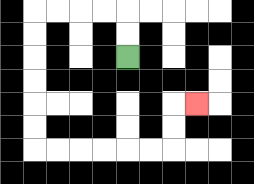{'start': '[5, 2]', 'end': '[8, 4]', 'path_directions': 'U,U,L,L,L,L,D,D,D,D,D,D,R,R,R,R,R,R,U,U,R', 'path_coordinates': '[[5, 2], [5, 1], [5, 0], [4, 0], [3, 0], [2, 0], [1, 0], [1, 1], [1, 2], [1, 3], [1, 4], [1, 5], [1, 6], [2, 6], [3, 6], [4, 6], [5, 6], [6, 6], [7, 6], [7, 5], [7, 4], [8, 4]]'}